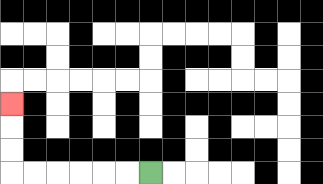{'start': '[6, 7]', 'end': '[0, 4]', 'path_directions': 'L,L,L,L,L,L,U,U,U', 'path_coordinates': '[[6, 7], [5, 7], [4, 7], [3, 7], [2, 7], [1, 7], [0, 7], [0, 6], [0, 5], [0, 4]]'}